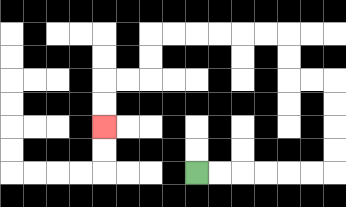{'start': '[8, 7]', 'end': '[4, 5]', 'path_directions': 'R,R,R,R,R,R,U,U,U,U,L,L,U,U,L,L,L,L,L,L,D,D,L,L,D,D', 'path_coordinates': '[[8, 7], [9, 7], [10, 7], [11, 7], [12, 7], [13, 7], [14, 7], [14, 6], [14, 5], [14, 4], [14, 3], [13, 3], [12, 3], [12, 2], [12, 1], [11, 1], [10, 1], [9, 1], [8, 1], [7, 1], [6, 1], [6, 2], [6, 3], [5, 3], [4, 3], [4, 4], [4, 5]]'}